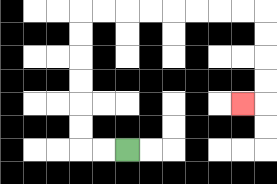{'start': '[5, 6]', 'end': '[10, 4]', 'path_directions': 'L,L,U,U,U,U,U,U,R,R,R,R,R,R,R,R,D,D,D,D,L', 'path_coordinates': '[[5, 6], [4, 6], [3, 6], [3, 5], [3, 4], [3, 3], [3, 2], [3, 1], [3, 0], [4, 0], [5, 0], [6, 0], [7, 0], [8, 0], [9, 0], [10, 0], [11, 0], [11, 1], [11, 2], [11, 3], [11, 4], [10, 4]]'}